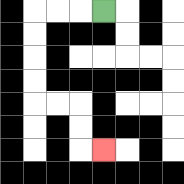{'start': '[4, 0]', 'end': '[4, 6]', 'path_directions': 'L,L,L,D,D,D,D,R,R,D,D,R', 'path_coordinates': '[[4, 0], [3, 0], [2, 0], [1, 0], [1, 1], [1, 2], [1, 3], [1, 4], [2, 4], [3, 4], [3, 5], [3, 6], [4, 6]]'}